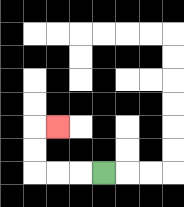{'start': '[4, 7]', 'end': '[2, 5]', 'path_directions': 'L,L,L,U,U,R', 'path_coordinates': '[[4, 7], [3, 7], [2, 7], [1, 7], [1, 6], [1, 5], [2, 5]]'}